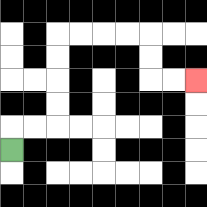{'start': '[0, 6]', 'end': '[8, 3]', 'path_directions': 'U,R,R,U,U,U,U,R,R,R,R,D,D,R,R', 'path_coordinates': '[[0, 6], [0, 5], [1, 5], [2, 5], [2, 4], [2, 3], [2, 2], [2, 1], [3, 1], [4, 1], [5, 1], [6, 1], [6, 2], [6, 3], [7, 3], [8, 3]]'}